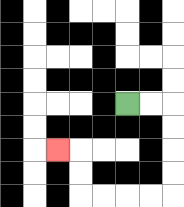{'start': '[5, 4]', 'end': '[2, 6]', 'path_directions': 'R,R,D,D,D,D,L,L,L,L,U,U,L', 'path_coordinates': '[[5, 4], [6, 4], [7, 4], [7, 5], [7, 6], [7, 7], [7, 8], [6, 8], [5, 8], [4, 8], [3, 8], [3, 7], [3, 6], [2, 6]]'}